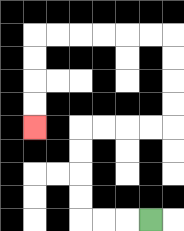{'start': '[6, 9]', 'end': '[1, 5]', 'path_directions': 'L,L,L,U,U,U,U,R,R,R,R,U,U,U,U,L,L,L,L,L,L,D,D,D,D', 'path_coordinates': '[[6, 9], [5, 9], [4, 9], [3, 9], [3, 8], [3, 7], [3, 6], [3, 5], [4, 5], [5, 5], [6, 5], [7, 5], [7, 4], [7, 3], [7, 2], [7, 1], [6, 1], [5, 1], [4, 1], [3, 1], [2, 1], [1, 1], [1, 2], [1, 3], [1, 4], [1, 5]]'}